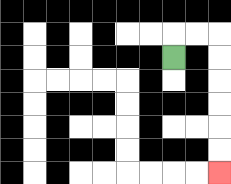{'start': '[7, 2]', 'end': '[9, 7]', 'path_directions': 'U,R,R,D,D,D,D,D,D', 'path_coordinates': '[[7, 2], [7, 1], [8, 1], [9, 1], [9, 2], [9, 3], [9, 4], [9, 5], [9, 6], [9, 7]]'}